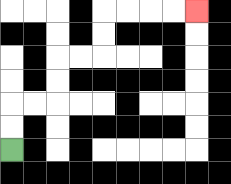{'start': '[0, 6]', 'end': '[8, 0]', 'path_directions': 'U,U,R,R,U,U,R,R,U,U,R,R,R,R', 'path_coordinates': '[[0, 6], [0, 5], [0, 4], [1, 4], [2, 4], [2, 3], [2, 2], [3, 2], [4, 2], [4, 1], [4, 0], [5, 0], [6, 0], [7, 0], [8, 0]]'}